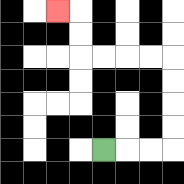{'start': '[4, 6]', 'end': '[2, 0]', 'path_directions': 'R,R,R,U,U,U,U,L,L,L,L,U,U,L', 'path_coordinates': '[[4, 6], [5, 6], [6, 6], [7, 6], [7, 5], [7, 4], [7, 3], [7, 2], [6, 2], [5, 2], [4, 2], [3, 2], [3, 1], [3, 0], [2, 0]]'}